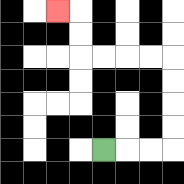{'start': '[4, 6]', 'end': '[2, 0]', 'path_directions': 'R,R,R,U,U,U,U,L,L,L,L,U,U,L', 'path_coordinates': '[[4, 6], [5, 6], [6, 6], [7, 6], [7, 5], [7, 4], [7, 3], [7, 2], [6, 2], [5, 2], [4, 2], [3, 2], [3, 1], [3, 0], [2, 0]]'}